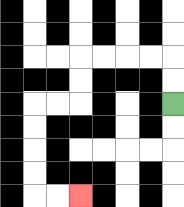{'start': '[7, 4]', 'end': '[3, 8]', 'path_directions': 'U,U,L,L,L,L,D,D,L,L,D,D,D,D,R,R', 'path_coordinates': '[[7, 4], [7, 3], [7, 2], [6, 2], [5, 2], [4, 2], [3, 2], [3, 3], [3, 4], [2, 4], [1, 4], [1, 5], [1, 6], [1, 7], [1, 8], [2, 8], [3, 8]]'}